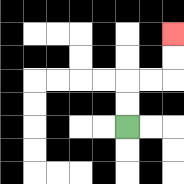{'start': '[5, 5]', 'end': '[7, 1]', 'path_directions': 'U,U,R,R,U,U', 'path_coordinates': '[[5, 5], [5, 4], [5, 3], [6, 3], [7, 3], [7, 2], [7, 1]]'}